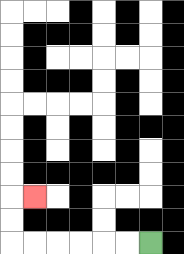{'start': '[6, 10]', 'end': '[1, 8]', 'path_directions': 'L,L,L,L,L,L,U,U,R', 'path_coordinates': '[[6, 10], [5, 10], [4, 10], [3, 10], [2, 10], [1, 10], [0, 10], [0, 9], [0, 8], [1, 8]]'}